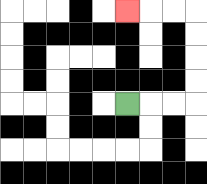{'start': '[5, 4]', 'end': '[5, 0]', 'path_directions': 'R,R,R,U,U,U,U,L,L,L', 'path_coordinates': '[[5, 4], [6, 4], [7, 4], [8, 4], [8, 3], [8, 2], [8, 1], [8, 0], [7, 0], [6, 0], [5, 0]]'}